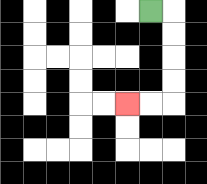{'start': '[6, 0]', 'end': '[5, 4]', 'path_directions': 'R,D,D,D,D,L,L', 'path_coordinates': '[[6, 0], [7, 0], [7, 1], [7, 2], [7, 3], [7, 4], [6, 4], [5, 4]]'}